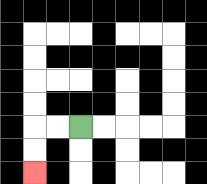{'start': '[3, 5]', 'end': '[1, 7]', 'path_directions': 'L,L,D,D', 'path_coordinates': '[[3, 5], [2, 5], [1, 5], [1, 6], [1, 7]]'}